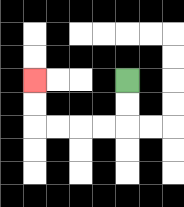{'start': '[5, 3]', 'end': '[1, 3]', 'path_directions': 'D,D,L,L,L,L,U,U', 'path_coordinates': '[[5, 3], [5, 4], [5, 5], [4, 5], [3, 5], [2, 5], [1, 5], [1, 4], [1, 3]]'}